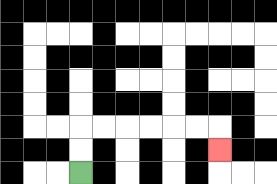{'start': '[3, 7]', 'end': '[9, 6]', 'path_directions': 'U,U,R,R,R,R,R,R,D', 'path_coordinates': '[[3, 7], [3, 6], [3, 5], [4, 5], [5, 5], [6, 5], [7, 5], [8, 5], [9, 5], [9, 6]]'}